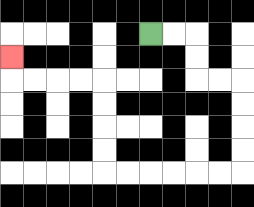{'start': '[6, 1]', 'end': '[0, 2]', 'path_directions': 'R,R,D,D,R,R,D,D,D,D,L,L,L,L,L,L,U,U,U,U,L,L,L,L,U', 'path_coordinates': '[[6, 1], [7, 1], [8, 1], [8, 2], [8, 3], [9, 3], [10, 3], [10, 4], [10, 5], [10, 6], [10, 7], [9, 7], [8, 7], [7, 7], [6, 7], [5, 7], [4, 7], [4, 6], [4, 5], [4, 4], [4, 3], [3, 3], [2, 3], [1, 3], [0, 3], [0, 2]]'}